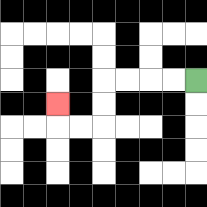{'start': '[8, 3]', 'end': '[2, 4]', 'path_directions': 'L,L,L,L,D,D,L,L,U', 'path_coordinates': '[[8, 3], [7, 3], [6, 3], [5, 3], [4, 3], [4, 4], [4, 5], [3, 5], [2, 5], [2, 4]]'}